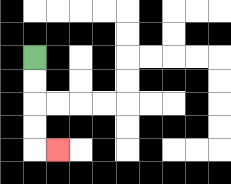{'start': '[1, 2]', 'end': '[2, 6]', 'path_directions': 'D,D,D,D,R', 'path_coordinates': '[[1, 2], [1, 3], [1, 4], [1, 5], [1, 6], [2, 6]]'}